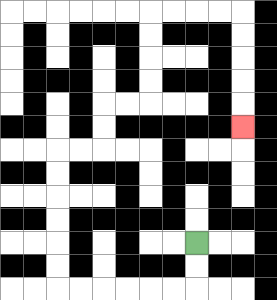{'start': '[8, 10]', 'end': '[10, 5]', 'path_directions': 'D,D,L,L,L,L,L,L,U,U,U,U,U,U,R,R,U,U,R,R,U,U,U,U,R,R,R,R,D,D,D,D,D', 'path_coordinates': '[[8, 10], [8, 11], [8, 12], [7, 12], [6, 12], [5, 12], [4, 12], [3, 12], [2, 12], [2, 11], [2, 10], [2, 9], [2, 8], [2, 7], [2, 6], [3, 6], [4, 6], [4, 5], [4, 4], [5, 4], [6, 4], [6, 3], [6, 2], [6, 1], [6, 0], [7, 0], [8, 0], [9, 0], [10, 0], [10, 1], [10, 2], [10, 3], [10, 4], [10, 5]]'}